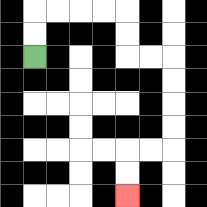{'start': '[1, 2]', 'end': '[5, 8]', 'path_directions': 'U,U,R,R,R,R,D,D,R,R,D,D,D,D,L,L,D,D', 'path_coordinates': '[[1, 2], [1, 1], [1, 0], [2, 0], [3, 0], [4, 0], [5, 0], [5, 1], [5, 2], [6, 2], [7, 2], [7, 3], [7, 4], [7, 5], [7, 6], [6, 6], [5, 6], [5, 7], [5, 8]]'}